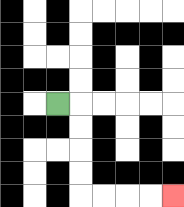{'start': '[2, 4]', 'end': '[7, 8]', 'path_directions': 'R,D,D,D,D,R,R,R,R', 'path_coordinates': '[[2, 4], [3, 4], [3, 5], [3, 6], [3, 7], [3, 8], [4, 8], [5, 8], [6, 8], [7, 8]]'}